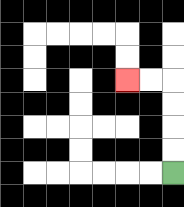{'start': '[7, 7]', 'end': '[5, 3]', 'path_directions': 'U,U,U,U,L,L', 'path_coordinates': '[[7, 7], [7, 6], [7, 5], [7, 4], [7, 3], [6, 3], [5, 3]]'}